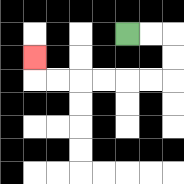{'start': '[5, 1]', 'end': '[1, 2]', 'path_directions': 'R,R,D,D,L,L,L,L,L,L,U', 'path_coordinates': '[[5, 1], [6, 1], [7, 1], [7, 2], [7, 3], [6, 3], [5, 3], [4, 3], [3, 3], [2, 3], [1, 3], [1, 2]]'}